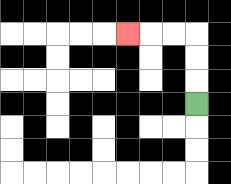{'start': '[8, 4]', 'end': '[5, 1]', 'path_directions': 'U,U,U,L,L,L', 'path_coordinates': '[[8, 4], [8, 3], [8, 2], [8, 1], [7, 1], [6, 1], [5, 1]]'}